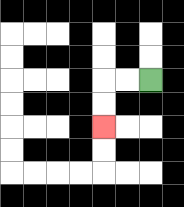{'start': '[6, 3]', 'end': '[4, 5]', 'path_directions': 'L,L,D,D', 'path_coordinates': '[[6, 3], [5, 3], [4, 3], [4, 4], [4, 5]]'}